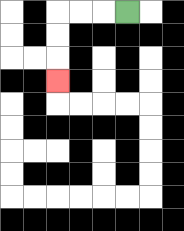{'start': '[5, 0]', 'end': '[2, 3]', 'path_directions': 'L,L,L,D,D,D', 'path_coordinates': '[[5, 0], [4, 0], [3, 0], [2, 0], [2, 1], [2, 2], [2, 3]]'}